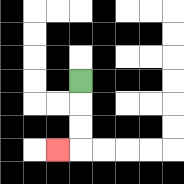{'start': '[3, 3]', 'end': '[2, 6]', 'path_directions': 'D,D,D,L', 'path_coordinates': '[[3, 3], [3, 4], [3, 5], [3, 6], [2, 6]]'}